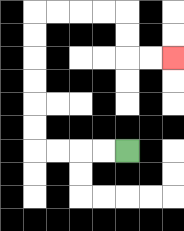{'start': '[5, 6]', 'end': '[7, 2]', 'path_directions': 'L,L,L,L,U,U,U,U,U,U,R,R,R,R,D,D,R,R', 'path_coordinates': '[[5, 6], [4, 6], [3, 6], [2, 6], [1, 6], [1, 5], [1, 4], [1, 3], [1, 2], [1, 1], [1, 0], [2, 0], [3, 0], [4, 0], [5, 0], [5, 1], [5, 2], [6, 2], [7, 2]]'}